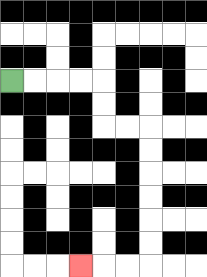{'start': '[0, 3]', 'end': '[3, 11]', 'path_directions': 'R,R,R,R,D,D,R,R,D,D,D,D,D,D,L,L,L', 'path_coordinates': '[[0, 3], [1, 3], [2, 3], [3, 3], [4, 3], [4, 4], [4, 5], [5, 5], [6, 5], [6, 6], [6, 7], [6, 8], [6, 9], [6, 10], [6, 11], [5, 11], [4, 11], [3, 11]]'}